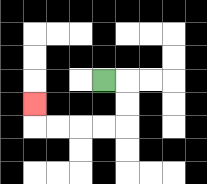{'start': '[4, 3]', 'end': '[1, 4]', 'path_directions': 'R,D,D,L,L,L,L,U', 'path_coordinates': '[[4, 3], [5, 3], [5, 4], [5, 5], [4, 5], [3, 5], [2, 5], [1, 5], [1, 4]]'}